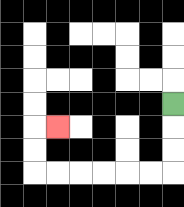{'start': '[7, 4]', 'end': '[2, 5]', 'path_directions': 'D,D,D,L,L,L,L,L,L,U,U,R', 'path_coordinates': '[[7, 4], [7, 5], [7, 6], [7, 7], [6, 7], [5, 7], [4, 7], [3, 7], [2, 7], [1, 7], [1, 6], [1, 5], [2, 5]]'}